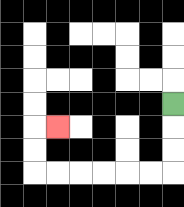{'start': '[7, 4]', 'end': '[2, 5]', 'path_directions': 'D,D,D,L,L,L,L,L,L,U,U,R', 'path_coordinates': '[[7, 4], [7, 5], [7, 6], [7, 7], [6, 7], [5, 7], [4, 7], [3, 7], [2, 7], [1, 7], [1, 6], [1, 5], [2, 5]]'}